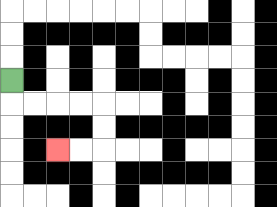{'start': '[0, 3]', 'end': '[2, 6]', 'path_directions': 'D,R,R,R,R,D,D,L,L', 'path_coordinates': '[[0, 3], [0, 4], [1, 4], [2, 4], [3, 4], [4, 4], [4, 5], [4, 6], [3, 6], [2, 6]]'}